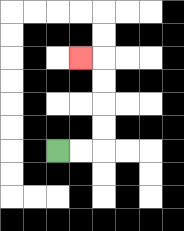{'start': '[2, 6]', 'end': '[3, 2]', 'path_directions': 'R,R,U,U,U,U,L', 'path_coordinates': '[[2, 6], [3, 6], [4, 6], [4, 5], [4, 4], [4, 3], [4, 2], [3, 2]]'}